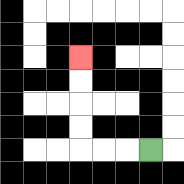{'start': '[6, 6]', 'end': '[3, 2]', 'path_directions': 'L,L,L,U,U,U,U', 'path_coordinates': '[[6, 6], [5, 6], [4, 6], [3, 6], [3, 5], [3, 4], [3, 3], [3, 2]]'}